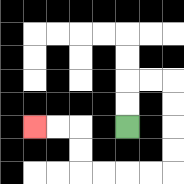{'start': '[5, 5]', 'end': '[1, 5]', 'path_directions': 'U,U,R,R,D,D,D,D,L,L,L,L,U,U,L,L', 'path_coordinates': '[[5, 5], [5, 4], [5, 3], [6, 3], [7, 3], [7, 4], [7, 5], [7, 6], [7, 7], [6, 7], [5, 7], [4, 7], [3, 7], [3, 6], [3, 5], [2, 5], [1, 5]]'}